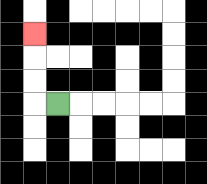{'start': '[2, 4]', 'end': '[1, 1]', 'path_directions': 'L,U,U,U', 'path_coordinates': '[[2, 4], [1, 4], [1, 3], [1, 2], [1, 1]]'}